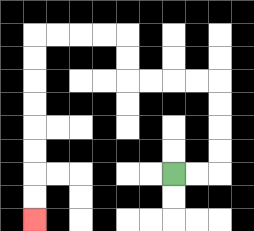{'start': '[7, 7]', 'end': '[1, 9]', 'path_directions': 'R,R,U,U,U,U,L,L,L,L,U,U,L,L,L,L,D,D,D,D,D,D,D,D', 'path_coordinates': '[[7, 7], [8, 7], [9, 7], [9, 6], [9, 5], [9, 4], [9, 3], [8, 3], [7, 3], [6, 3], [5, 3], [5, 2], [5, 1], [4, 1], [3, 1], [2, 1], [1, 1], [1, 2], [1, 3], [1, 4], [1, 5], [1, 6], [1, 7], [1, 8], [1, 9]]'}